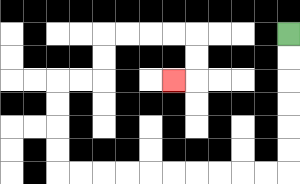{'start': '[12, 1]', 'end': '[7, 3]', 'path_directions': 'D,D,D,D,D,D,L,L,L,L,L,L,L,L,L,L,U,U,U,U,R,R,U,U,R,R,R,R,D,D,L', 'path_coordinates': '[[12, 1], [12, 2], [12, 3], [12, 4], [12, 5], [12, 6], [12, 7], [11, 7], [10, 7], [9, 7], [8, 7], [7, 7], [6, 7], [5, 7], [4, 7], [3, 7], [2, 7], [2, 6], [2, 5], [2, 4], [2, 3], [3, 3], [4, 3], [4, 2], [4, 1], [5, 1], [6, 1], [7, 1], [8, 1], [8, 2], [8, 3], [7, 3]]'}